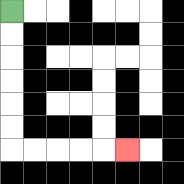{'start': '[0, 0]', 'end': '[5, 6]', 'path_directions': 'D,D,D,D,D,D,R,R,R,R,R', 'path_coordinates': '[[0, 0], [0, 1], [0, 2], [0, 3], [0, 4], [0, 5], [0, 6], [1, 6], [2, 6], [3, 6], [4, 6], [5, 6]]'}